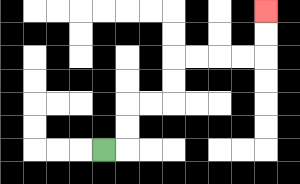{'start': '[4, 6]', 'end': '[11, 0]', 'path_directions': 'R,U,U,R,R,U,U,R,R,R,R,U,U', 'path_coordinates': '[[4, 6], [5, 6], [5, 5], [5, 4], [6, 4], [7, 4], [7, 3], [7, 2], [8, 2], [9, 2], [10, 2], [11, 2], [11, 1], [11, 0]]'}